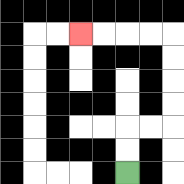{'start': '[5, 7]', 'end': '[3, 1]', 'path_directions': 'U,U,R,R,U,U,U,U,L,L,L,L', 'path_coordinates': '[[5, 7], [5, 6], [5, 5], [6, 5], [7, 5], [7, 4], [7, 3], [7, 2], [7, 1], [6, 1], [5, 1], [4, 1], [3, 1]]'}